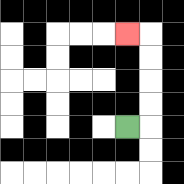{'start': '[5, 5]', 'end': '[5, 1]', 'path_directions': 'R,U,U,U,U,L', 'path_coordinates': '[[5, 5], [6, 5], [6, 4], [6, 3], [6, 2], [6, 1], [5, 1]]'}